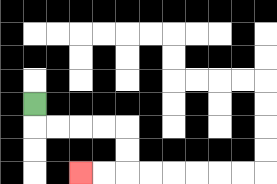{'start': '[1, 4]', 'end': '[3, 7]', 'path_directions': 'D,R,R,R,R,D,D,L,L', 'path_coordinates': '[[1, 4], [1, 5], [2, 5], [3, 5], [4, 5], [5, 5], [5, 6], [5, 7], [4, 7], [3, 7]]'}